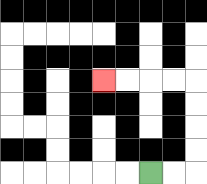{'start': '[6, 7]', 'end': '[4, 3]', 'path_directions': 'R,R,U,U,U,U,L,L,L,L', 'path_coordinates': '[[6, 7], [7, 7], [8, 7], [8, 6], [8, 5], [8, 4], [8, 3], [7, 3], [6, 3], [5, 3], [4, 3]]'}